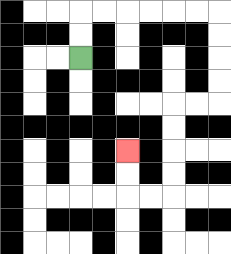{'start': '[3, 2]', 'end': '[5, 6]', 'path_directions': 'U,U,R,R,R,R,R,R,D,D,D,D,L,L,D,D,D,D,L,L,U,U', 'path_coordinates': '[[3, 2], [3, 1], [3, 0], [4, 0], [5, 0], [6, 0], [7, 0], [8, 0], [9, 0], [9, 1], [9, 2], [9, 3], [9, 4], [8, 4], [7, 4], [7, 5], [7, 6], [7, 7], [7, 8], [6, 8], [5, 8], [5, 7], [5, 6]]'}